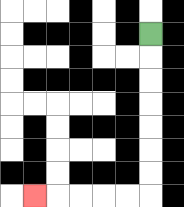{'start': '[6, 1]', 'end': '[1, 8]', 'path_directions': 'D,D,D,D,D,D,D,L,L,L,L,L', 'path_coordinates': '[[6, 1], [6, 2], [6, 3], [6, 4], [6, 5], [6, 6], [6, 7], [6, 8], [5, 8], [4, 8], [3, 8], [2, 8], [1, 8]]'}